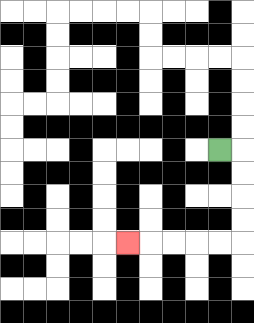{'start': '[9, 6]', 'end': '[5, 10]', 'path_directions': 'R,D,D,D,D,L,L,L,L,L', 'path_coordinates': '[[9, 6], [10, 6], [10, 7], [10, 8], [10, 9], [10, 10], [9, 10], [8, 10], [7, 10], [6, 10], [5, 10]]'}